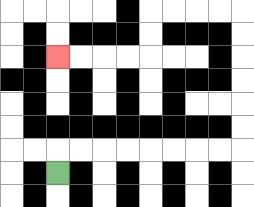{'start': '[2, 7]', 'end': '[2, 2]', 'path_directions': 'U,R,R,R,R,R,R,R,R,U,U,U,U,U,U,L,L,L,L,D,D,L,L,L,L', 'path_coordinates': '[[2, 7], [2, 6], [3, 6], [4, 6], [5, 6], [6, 6], [7, 6], [8, 6], [9, 6], [10, 6], [10, 5], [10, 4], [10, 3], [10, 2], [10, 1], [10, 0], [9, 0], [8, 0], [7, 0], [6, 0], [6, 1], [6, 2], [5, 2], [4, 2], [3, 2], [2, 2]]'}